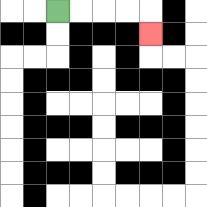{'start': '[2, 0]', 'end': '[6, 1]', 'path_directions': 'R,R,R,R,D', 'path_coordinates': '[[2, 0], [3, 0], [4, 0], [5, 0], [6, 0], [6, 1]]'}